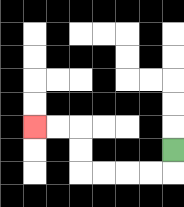{'start': '[7, 6]', 'end': '[1, 5]', 'path_directions': 'D,L,L,L,L,U,U,L,L', 'path_coordinates': '[[7, 6], [7, 7], [6, 7], [5, 7], [4, 7], [3, 7], [3, 6], [3, 5], [2, 5], [1, 5]]'}